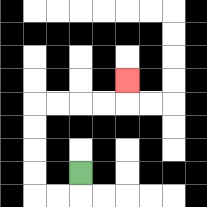{'start': '[3, 7]', 'end': '[5, 3]', 'path_directions': 'D,L,L,U,U,U,U,R,R,R,R,U', 'path_coordinates': '[[3, 7], [3, 8], [2, 8], [1, 8], [1, 7], [1, 6], [1, 5], [1, 4], [2, 4], [3, 4], [4, 4], [5, 4], [5, 3]]'}